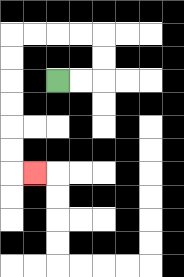{'start': '[2, 3]', 'end': '[1, 7]', 'path_directions': 'R,R,U,U,L,L,L,L,D,D,D,D,D,D,R', 'path_coordinates': '[[2, 3], [3, 3], [4, 3], [4, 2], [4, 1], [3, 1], [2, 1], [1, 1], [0, 1], [0, 2], [0, 3], [0, 4], [0, 5], [0, 6], [0, 7], [1, 7]]'}